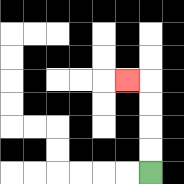{'start': '[6, 7]', 'end': '[5, 3]', 'path_directions': 'U,U,U,U,L', 'path_coordinates': '[[6, 7], [6, 6], [6, 5], [6, 4], [6, 3], [5, 3]]'}